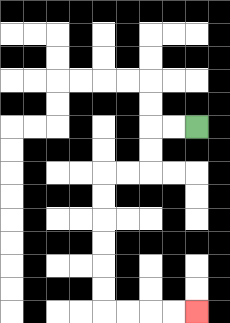{'start': '[8, 5]', 'end': '[8, 13]', 'path_directions': 'L,L,D,D,L,L,D,D,D,D,D,D,R,R,R,R', 'path_coordinates': '[[8, 5], [7, 5], [6, 5], [6, 6], [6, 7], [5, 7], [4, 7], [4, 8], [4, 9], [4, 10], [4, 11], [4, 12], [4, 13], [5, 13], [6, 13], [7, 13], [8, 13]]'}